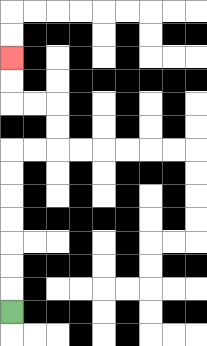{'start': '[0, 13]', 'end': '[0, 2]', 'path_directions': 'U,U,U,U,U,U,U,R,R,U,U,L,L,U,U', 'path_coordinates': '[[0, 13], [0, 12], [0, 11], [0, 10], [0, 9], [0, 8], [0, 7], [0, 6], [1, 6], [2, 6], [2, 5], [2, 4], [1, 4], [0, 4], [0, 3], [0, 2]]'}